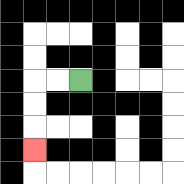{'start': '[3, 3]', 'end': '[1, 6]', 'path_directions': 'L,L,D,D,D', 'path_coordinates': '[[3, 3], [2, 3], [1, 3], [1, 4], [1, 5], [1, 6]]'}